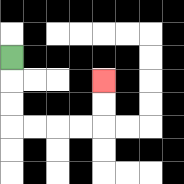{'start': '[0, 2]', 'end': '[4, 3]', 'path_directions': 'D,D,D,R,R,R,R,U,U', 'path_coordinates': '[[0, 2], [0, 3], [0, 4], [0, 5], [1, 5], [2, 5], [3, 5], [4, 5], [4, 4], [4, 3]]'}